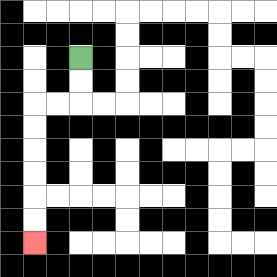{'start': '[3, 2]', 'end': '[1, 10]', 'path_directions': 'D,D,L,L,D,D,D,D,D,D', 'path_coordinates': '[[3, 2], [3, 3], [3, 4], [2, 4], [1, 4], [1, 5], [1, 6], [1, 7], [1, 8], [1, 9], [1, 10]]'}